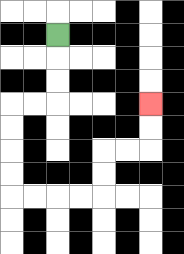{'start': '[2, 1]', 'end': '[6, 4]', 'path_directions': 'D,D,D,L,L,D,D,D,D,R,R,R,R,U,U,R,R,U,U', 'path_coordinates': '[[2, 1], [2, 2], [2, 3], [2, 4], [1, 4], [0, 4], [0, 5], [0, 6], [0, 7], [0, 8], [1, 8], [2, 8], [3, 8], [4, 8], [4, 7], [4, 6], [5, 6], [6, 6], [6, 5], [6, 4]]'}